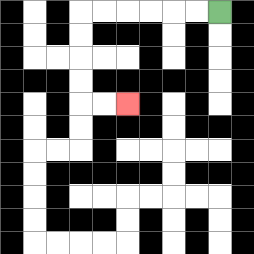{'start': '[9, 0]', 'end': '[5, 4]', 'path_directions': 'L,L,L,L,L,L,D,D,D,D,R,R', 'path_coordinates': '[[9, 0], [8, 0], [7, 0], [6, 0], [5, 0], [4, 0], [3, 0], [3, 1], [3, 2], [3, 3], [3, 4], [4, 4], [5, 4]]'}